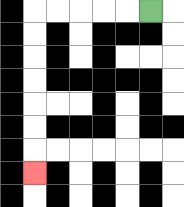{'start': '[6, 0]', 'end': '[1, 7]', 'path_directions': 'L,L,L,L,L,D,D,D,D,D,D,D', 'path_coordinates': '[[6, 0], [5, 0], [4, 0], [3, 0], [2, 0], [1, 0], [1, 1], [1, 2], [1, 3], [1, 4], [1, 5], [1, 6], [1, 7]]'}